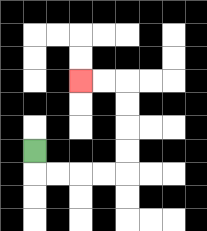{'start': '[1, 6]', 'end': '[3, 3]', 'path_directions': 'D,R,R,R,R,U,U,U,U,L,L', 'path_coordinates': '[[1, 6], [1, 7], [2, 7], [3, 7], [4, 7], [5, 7], [5, 6], [5, 5], [5, 4], [5, 3], [4, 3], [3, 3]]'}